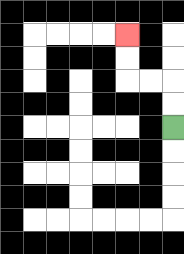{'start': '[7, 5]', 'end': '[5, 1]', 'path_directions': 'U,U,L,L,U,U', 'path_coordinates': '[[7, 5], [7, 4], [7, 3], [6, 3], [5, 3], [5, 2], [5, 1]]'}